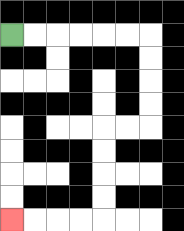{'start': '[0, 1]', 'end': '[0, 9]', 'path_directions': 'R,R,R,R,R,R,D,D,D,D,L,L,D,D,D,D,L,L,L,L', 'path_coordinates': '[[0, 1], [1, 1], [2, 1], [3, 1], [4, 1], [5, 1], [6, 1], [6, 2], [6, 3], [6, 4], [6, 5], [5, 5], [4, 5], [4, 6], [4, 7], [4, 8], [4, 9], [3, 9], [2, 9], [1, 9], [0, 9]]'}